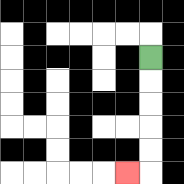{'start': '[6, 2]', 'end': '[5, 7]', 'path_directions': 'D,D,D,D,D,L', 'path_coordinates': '[[6, 2], [6, 3], [6, 4], [6, 5], [6, 6], [6, 7], [5, 7]]'}